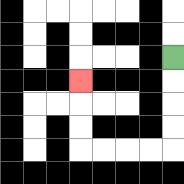{'start': '[7, 2]', 'end': '[3, 3]', 'path_directions': 'D,D,D,D,L,L,L,L,U,U,U', 'path_coordinates': '[[7, 2], [7, 3], [7, 4], [7, 5], [7, 6], [6, 6], [5, 6], [4, 6], [3, 6], [3, 5], [3, 4], [3, 3]]'}